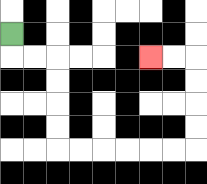{'start': '[0, 1]', 'end': '[6, 2]', 'path_directions': 'D,R,R,D,D,D,D,R,R,R,R,R,R,U,U,U,U,L,L', 'path_coordinates': '[[0, 1], [0, 2], [1, 2], [2, 2], [2, 3], [2, 4], [2, 5], [2, 6], [3, 6], [4, 6], [5, 6], [6, 6], [7, 6], [8, 6], [8, 5], [8, 4], [8, 3], [8, 2], [7, 2], [6, 2]]'}